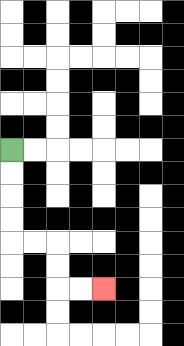{'start': '[0, 6]', 'end': '[4, 12]', 'path_directions': 'D,D,D,D,R,R,D,D,R,R', 'path_coordinates': '[[0, 6], [0, 7], [0, 8], [0, 9], [0, 10], [1, 10], [2, 10], [2, 11], [2, 12], [3, 12], [4, 12]]'}